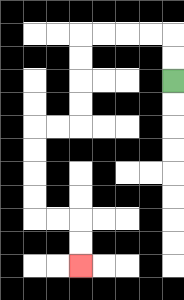{'start': '[7, 3]', 'end': '[3, 11]', 'path_directions': 'U,U,L,L,L,L,D,D,D,D,L,L,D,D,D,D,R,R,D,D', 'path_coordinates': '[[7, 3], [7, 2], [7, 1], [6, 1], [5, 1], [4, 1], [3, 1], [3, 2], [3, 3], [3, 4], [3, 5], [2, 5], [1, 5], [1, 6], [1, 7], [1, 8], [1, 9], [2, 9], [3, 9], [3, 10], [3, 11]]'}